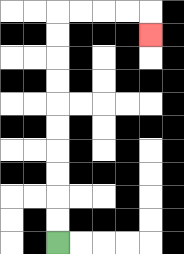{'start': '[2, 10]', 'end': '[6, 1]', 'path_directions': 'U,U,U,U,U,U,U,U,U,U,R,R,R,R,D', 'path_coordinates': '[[2, 10], [2, 9], [2, 8], [2, 7], [2, 6], [2, 5], [2, 4], [2, 3], [2, 2], [2, 1], [2, 0], [3, 0], [4, 0], [5, 0], [6, 0], [6, 1]]'}